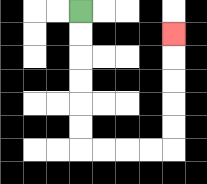{'start': '[3, 0]', 'end': '[7, 1]', 'path_directions': 'D,D,D,D,D,D,R,R,R,R,U,U,U,U,U', 'path_coordinates': '[[3, 0], [3, 1], [3, 2], [3, 3], [3, 4], [3, 5], [3, 6], [4, 6], [5, 6], [6, 6], [7, 6], [7, 5], [7, 4], [7, 3], [7, 2], [7, 1]]'}